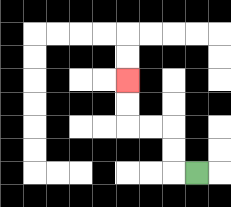{'start': '[8, 7]', 'end': '[5, 3]', 'path_directions': 'L,U,U,L,L,U,U', 'path_coordinates': '[[8, 7], [7, 7], [7, 6], [7, 5], [6, 5], [5, 5], [5, 4], [5, 3]]'}